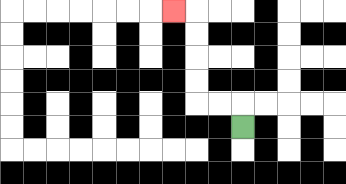{'start': '[10, 5]', 'end': '[7, 0]', 'path_directions': 'U,L,L,U,U,U,U,L', 'path_coordinates': '[[10, 5], [10, 4], [9, 4], [8, 4], [8, 3], [8, 2], [8, 1], [8, 0], [7, 0]]'}